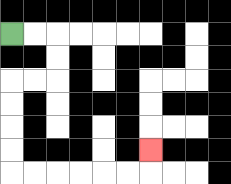{'start': '[0, 1]', 'end': '[6, 6]', 'path_directions': 'R,R,D,D,L,L,D,D,D,D,R,R,R,R,R,R,U', 'path_coordinates': '[[0, 1], [1, 1], [2, 1], [2, 2], [2, 3], [1, 3], [0, 3], [0, 4], [0, 5], [0, 6], [0, 7], [1, 7], [2, 7], [3, 7], [4, 7], [5, 7], [6, 7], [6, 6]]'}